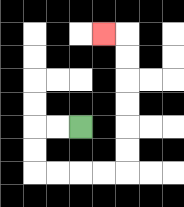{'start': '[3, 5]', 'end': '[4, 1]', 'path_directions': 'L,L,D,D,R,R,R,R,U,U,U,U,U,U,L', 'path_coordinates': '[[3, 5], [2, 5], [1, 5], [1, 6], [1, 7], [2, 7], [3, 7], [4, 7], [5, 7], [5, 6], [5, 5], [5, 4], [5, 3], [5, 2], [5, 1], [4, 1]]'}